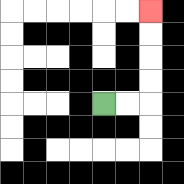{'start': '[4, 4]', 'end': '[6, 0]', 'path_directions': 'R,R,U,U,U,U', 'path_coordinates': '[[4, 4], [5, 4], [6, 4], [6, 3], [6, 2], [6, 1], [6, 0]]'}